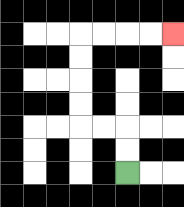{'start': '[5, 7]', 'end': '[7, 1]', 'path_directions': 'U,U,L,L,U,U,U,U,R,R,R,R', 'path_coordinates': '[[5, 7], [5, 6], [5, 5], [4, 5], [3, 5], [3, 4], [3, 3], [3, 2], [3, 1], [4, 1], [5, 1], [6, 1], [7, 1]]'}